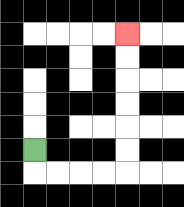{'start': '[1, 6]', 'end': '[5, 1]', 'path_directions': 'D,R,R,R,R,U,U,U,U,U,U', 'path_coordinates': '[[1, 6], [1, 7], [2, 7], [3, 7], [4, 7], [5, 7], [5, 6], [5, 5], [5, 4], [5, 3], [5, 2], [5, 1]]'}